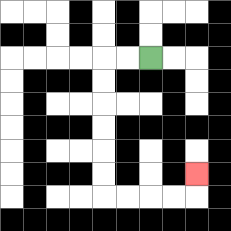{'start': '[6, 2]', 'end': '[8, 7]', 'path_directions': 'L,L,D,D,D,D,D,D,R,R,R,R,U', 'path_coordinates': '[[6, 2], [5, 2], [4, 2], [4, 3], [4, 4], [4, 5], [4, 6], [4, 7], [4, 8], [5, 8], [6, 8], [7, 8], [8, 8], [8, 7]]'}